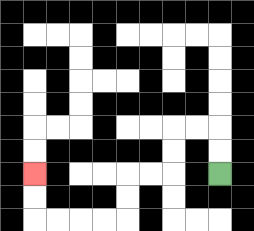{'start': '[9, 7]', 'end': '[1, 7]', 'path_directions': 'U,U,L,L,D,D,L,L,D,D,L,L,L,L,U,U', 'path_coordinates': '[[9, 7], [9, 6], [9, 5], [8, 5], [7, 5], [7, 6], [7, 7], [6, 7], [5, 7], [5, 8], [5, 9], [4, 9], [3, 9], [2, 9], [1, 9], [1, 8], [1, 7]]'}